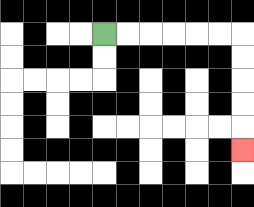{'start': '[4, 1]', 'end': '[10, 6]', 'path_directions': 'R,R,R,R,R,R,D,D,D,D,D', 'path_coordinates': '[[4, 1], [5, 1], [6, 1], [7, 1], [8, 1], [9, 1], [10, 1], [10, 2], [10, 3], [10, 4], [10, 5], [10, 6]]'}